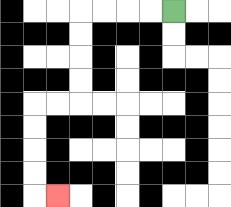{'start': '[7, 0]', 'end': '[2, 8]', 'path_directions': 'L,L,L,L,D,D,D,D,L,L,D,D,D,D,R', 'path_coordinates': '[[7, 0], [6, 0], [5, 0], [4, 0], [3, 0], [3, 1], [3, 2], [3, 3], [3, 4], [2, 4], [1, 4], [1, 5], [1, 6], [1, 7], [1, 8], [2, 8]]'}